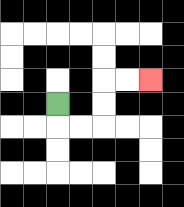{'start': '[2, 4]', 'end': '[6, 3]', 'path_directions': 'D,R,R,U,U,R,R', 'path_coordinates': '[[2, 4], [2, 5], [3, 5], [4, 5], [4, 4], [4, 3], [5, 3], [6, 3]]'}